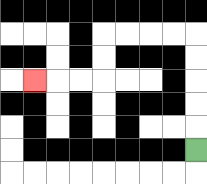{'start': '[8, 6]', 'end': '[1, 3]', 'path_directions': 'U,U,U,U,U,L,L,L,L,D,D,L,L,L', 'path_coordinates': '[[8, 6], [8, 5], [8, 4], [8, 3], [8, 2], [8, 1], [7, 1], [6, 1], [5, 1], [4, 1], [4, 2], [4, 3], [3, 3], [2, 3], [1, 3]]'}